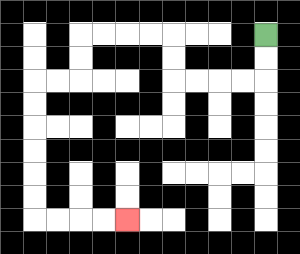{'start': '[11, 1]', 'end': '[5, 9]', 'path_directions': 'D,D,L,L,L,L,U,U,L,L,L,L,D,D,L,L,D,D,D,D,D,D,R,R,R,R', 'path_coordinates': '[[11, 1], [11, 2], [11, 3], [10, 3], [9, 3], [8, 3], [7, 3], [7, 2], [7, 1], [6, 1], [5, 1], [4, 1], [3, 1], [3, 2], [3, 3], [2, 3], [1, 3], [1, 4], [1, 5], [1, 6], [1, 7], [1, 8], [1, 9], [2, 9], [3, 9], [4, 9], [5, 9]]'}